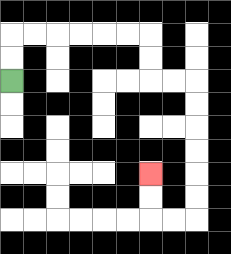{'start': '[0, 3]', 'end': '[6, 7]', 'path_directions': 'U,U,R,R,R,R,R,R,D,D,R,R,D,D,D,D,D,D,L,L,U,U', 'path_coordinates': '[[0, 3], [0, 2], [0, 1], [1, 1], [2, 1], [3, 1], [4, 1], [5, 1], [6, 1], [6, 2], [6, 3], [7, 3], [8, 3], [8, 4], [8, 5], [8, 6], [8, 7], [8, 8], [8, 9], [7, 9], [6, 9], [6, 8], [6, 7]]'}